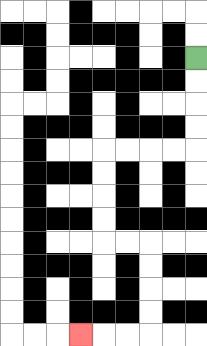{'start': '[8, 2]', 'end': '[3, 14]', 'path_directions': 'D,D,D,D,L,L,L,L,D,D,D,D,R,R,D,D,D,D,L,L,L', 'path_coordinates': '[[8, 2], [8, 3], [8, 4], [8, 5], [8, 6], [7, 6], [6, 6], [5, 6], [4, 6], [4, 7], [4, 8], [4, 9], [4, 10], [5, 10], [6, 10], [6, 11], [6, 12], [6, 13], [6, 14], [5, 14], [4, 14], [3, 14]]'}